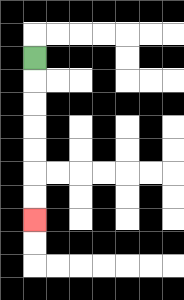{'start': '[1, 2]', 'end': '[1, 9]', 'path_directions': 'D,D,D,D,D,D,D', 'path_coordinates': '[[1, 2], [1, 3], [1, 4], [1, 5], [1, 6], [1, 7], [1, 8], [1, 9]]'}